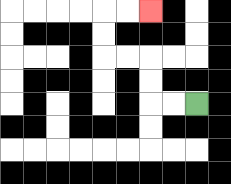{'start': '[8, 4]', 'end': '[6, 0]', 'path_directions': 'L,L,U,U,L,L,U,U,R,R', 'path_coordinates': '[[8, 4], [7, 4], [6, 4], [6, 3], [6, 2], [5, 2], [4, 2], [4, 1], [4, 0], [5, 0], [6, 0]]'}